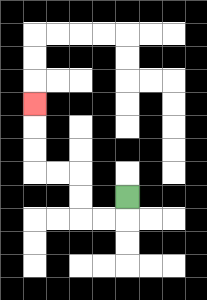{'start': '[5, 8]', 'end': '[1, 4]', 'path_directions': 'D,L,L,U,U,L,L,U,U,U', 'path_coordinates': '[[5, 8], [5, 9], [4, 9], [3, 9], [3, 8], [3, 7], [2, 7], [1, 7], [1, 6], [1, 5], [1, 4]]'}